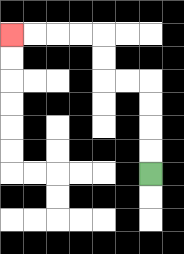{'start': '[6, 7]', 'end': '[0, 1]', 'path_directions': 'U,U,U,U,L,L,U,U,L,L,L,L', 'path_coordinates': '[[6, 7], [6, 6], [6, 5], [6, 4], [6, 3], [5, 3], [4, 3], [4, 2], [4, 1], [3, 1], [2, 1], [1, 1], [0, 1]]'}